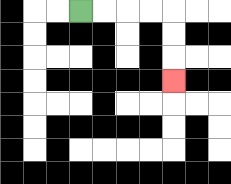{'start': '[3, 0]', 'end': '[7, 3]', 'path_directions': 'R,R,R,R,D,D,D', 'path_coordinates': '[[3, 0], [4, 0], [5, 0], [6, 0], [7, 0], [7, 1], [7, 2], [7, 3]]'}